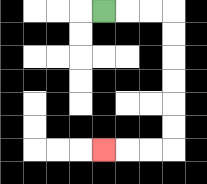{'start': '[4, 0]', 'end': '[4, 6]', 'path_directions': 'R,R,R,D,D,D,D,D,D,L,L,L', 'path_coordinates': '[[4, 0], [5, 0], [6, 0], [7, 0], [7, 1], [7, 2], [7, 3], [7, 4], [7, 5], [7, 6], [6, 6], [5, 6], [4, 6]]'}